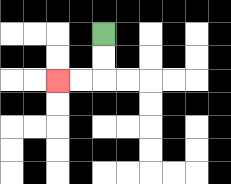{'start': '[4, 1]', 'end': '[2, 3]', 'path_directions': 'D,D,L,L', 'path_coordinates': '[[4, 1], [4, 2], [4, 3], [3, 3], [2, 3]]'}